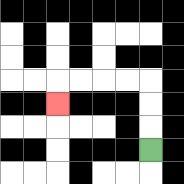{'start': '[6, 6]', 'end': '[2, 4]', 'path_directions': 'U,U,U,L,L,L,L,D', 'path_coordinates': '[[6, 6], [6, 5], [6, 4], [6, 3], [5, 3], [4, 3], [3, 3], [2, 3], [2, 4]]'}